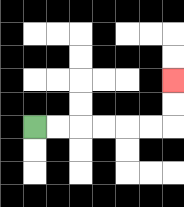{'start': '[1, 5]', 'end': '[7, 3]', 'path_directions': 'R,R,R,R,R,R,U,U', 'path_coordinates': '[[1, 5], [2, 5], [3, 5], [4, 5], [5, 5], [6, 5], [7, 5], [7, 4], [7, 3]]'}